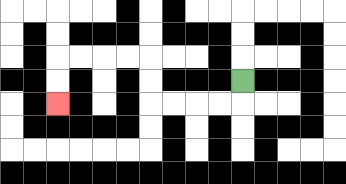{'start': '[10, 3]', 'end': '[2, 4]', 'path_directions': 'D,L,L,L,L,U,U,L,L,L,L,D,D', 'path_coordinates': '[[10, 3], [10, 4], [9, 4], [8, 4], [7, 4], [6, 4], [6, 3], [6, 2], [5, 2], [4, 2], [3, 2], [2, 2], [2, 3], [2, 4]]'}